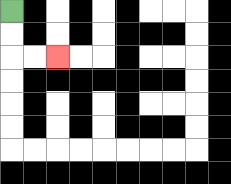{'start': '[0, 0]', 'end': '[2, 2]', 'path_directions': 'D,D,R,R', 'path_coordinates': '[[0, 0], [0, 1], [0, 2], [1, 2], [2, 2]]'}